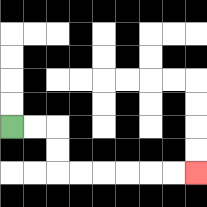{'start': '[0, 5]', 'end': '[8, 7]', 'path_directions': 'R,R,D,D,R,R,R,R,R,R', 'path_coordinates': '[[0, 5], [1, 5], [2, 5], [2, 6], [2, 7], [3, 7], [4, 7], [5, 7], [6, 7], [7, 7], [8, 7]]'}